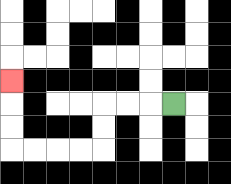{'start': '[7, 4]', 'end': '[0, 3]', 'path_directions': 'L,L,L,D,D,L,L,L,L,U,U,U', 'path_coordinates': '[[7, 4], [6, 4], [5, 4], [4, 4], [4, 5], [4, 6], [3, 6], [2, 6], [1, 6], [0, 6], [0, 5], [0, 4], [0, 3]]'}